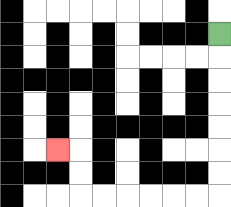{'start': '[9, 1]', 'end': '[2, 6]', 'path_directions': 'D,D,D,D,D,D,D,L,L,L,L,L,L,U,U,L', 'path_coordinates': '[[9, 1], [9, 2], [9, 3], [9, 4], [9, 5], [9, 6], [9, 7], [9, 8], [8, 8], [7, 8], [6, 8], [5, 8], [4, 8], [3, 8], [3, 7], [3, 6], [2, 6]]'}